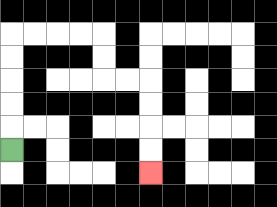{'start': '[0, 6]', 'end': '[6, 7]', 'path_directions': 'U,U,U,U,U,R,R,R,R,D,D,R,R,D,D,D,D', 'path_coordinates': '[[0, 6], [0, 5], [0, 4], [0, 3], [0, 2], [0, 1], [1, 1], [2, 1], [3, 1], [4, 1], [4, 2], [4, 3], [5, 3], [6, 3], [6, 4], [6, 5], [6, 6], [6, 7]]'}